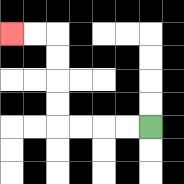{'start': '[6, 5]', 'end': '[0, 1]', 'path_directions': 'L,L,L,L,U,U,U,U,L,L', 'path_coordinates': '[[6, 5], [5, 5], [4, 5], [3, 5], [2, 5], [2, 4], [2, 3], [2, 2], [2, 1], [1, 1], [0, 1]]'}